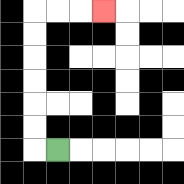{'start': '[2, 6]', 'end': '[4, 0]', 'path_directions': 'L,U,U,U,U,U,U,R,R,R', 'path_coordinates': '[[2, 6], [1, 6], [1, 5], [1, 4], [1, 3], [1, 2], [1, 1], [1, 0], [2, 0], [3, 0], [4, 0]]'}